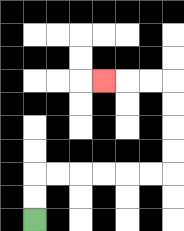{'start': '[1, 9]', 'end': '[4, 3]', 'path_directions': 'U,U,R,R,R,R,R,R,U,U,U,U,L,L,L', 'path_coordinates': '[[1, 9], [1, 8], [1, 7], [2, 7], [3, 7], [4, 7], [5, 7], [6, 7], [7, 7], [7, 6], [7, 5], [7, 4], [7, 3], [6, 3], [5, 3], [4, 3]]'}